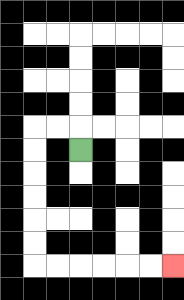{'start': '[3, 6]', 'end': '[7, 11]', 'path_directions': 'U,L,L,D,D,D,D,D,D,R,R,R,R,R,R', 'path_coordinates': '[[3, 6], [3, 5], [2, 5], [1, 5], [1, 6], [1, 7], [1, 8], [1, 9], [1, 10], [1, 11], [2, 11], [3, 11], [4, 11], [5, 11], [6, 11], [7, 11]]'}